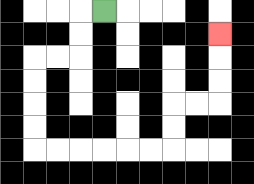{'start': '[4, 0]', 'end': '[9, 1]', 'path_directions': 'L,D,D,L,L,D,D,D,D,R,R,R,R,R,R,U,U,R,R,U,U,U', 'path_coordinates': '[[4, 0], [3, 0], [3, 1], [3, 2], [2, 2], [1, 2], [1, 3], [1, 4], [1, 5], [1, 6], [2, 6], [3, 6], [4, 6], [5, 6], [6, 6], [7, 6], [7, 5], [7, 4], [8, 4], [9, 4], [9, 3], [9, 2], [9, 1]]'}